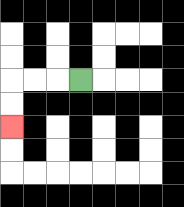{'start': '[3, 3]', 'end': '[0, 5]', 'path_directions': 'L,L,L,D,D', 'path_coordinates': '[[3, 3], [2, 3], [1, 3], [0, 3], [0, 4], [0, 5]]'}